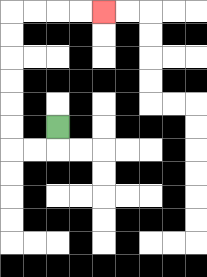{'start': '[2, 5]', 'end': '[4, 0]', 'path_directions': 'D,L,L,U,U,U,U,U,U,R,R,R,R', 'path_coordinates': '[[2, 5], [2, 6], [1, 6], [0, 6], [0, 5], [0, 4], [0, 3], [0, 2], [0, 1], [0, 0], [1, 0], [2, 0], [3, 0], [4, 0]]'}